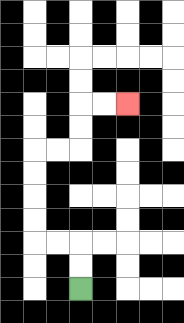{'start': '[3, 12]', 'end': '[5, 4]', 'path_directions': 'U,U,L,L,U,U,U,U,R,R,U,U,R,R', 'path_coordinates': '[[3, 12], [3, 11], [3, 10], [2, 10], [1, 10], [1, 9], [1, 8], [1, 7], [1, 6], [2, 6], [3, 6], [3, 5], [3, 4], [4, 4], [5, 4]]'}